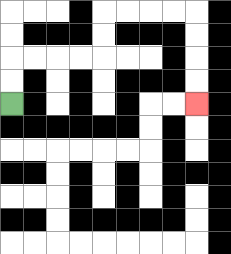{'start': '[0, 4]', 'end': '[8, 4]', 'path_directions': 'U,U,R,R,R,R,U,U,R,R,R,R,D,D,D,D', 'path_coordinates': '[[0, 4], [0, 3], [0, 2], [1, 2], [2, 2], [3, 2], [4, 2], [4, 1], [4, 0], [5, 0], [6, 0], [7, 0], [8, 0], [8, 1], [8, 2], [8, 3], [8, 4]]'}